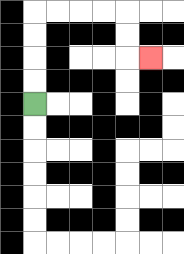{'start': '[1, 4]', 'end': '[6, 2]', 'path_directions': 'U,U,U,U,R,R,R,R,D,D,R', 'path_coordinates': '[[1, 4], [1, 3], [1, 2], [1, 1], [1, 0], [2, 0], [3, 0], [4, 0], [5, 0], [5, 1], [5, 2], [6, 2]]'}